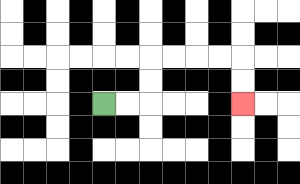{'start': '[4, 4]', 'end': '[10, 4]', 'path_directions': 'R,R,U,U,R,R,R,R,D,D', 'path_coordinates': '[[4, 4], [5, 4], [6, 4], [6, 3], [6, 2], [7, 2], [8, 2], [9, 2], [10, 2], [10, 3], [10, 4]]'}